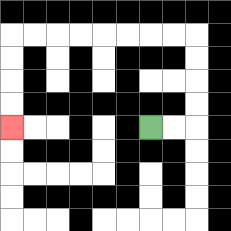{'start': '[6, 5]', 'end': '[0, 5]', 'path_directions': 'R,R,U,U,U,U,L,L,L,L,L,L,L,L,D,D,D,D', 'path_coordinates': '[[6, 5], [7, 5], [8, 5], [8, 4], [8, 3], [8, 2], [8, 1], [7, 1], [6, 1], [5, 1], [4, 1], [3, 1], [2, 1], [1, 1], [0, 1], [0, 2], [0, 3], [0, 4], [0, 5]]'}